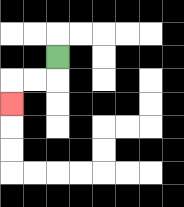{'start': '[2, 2]', 'end': '[0, 4]', 'path_directions': 'D,L,L,D', 'path_coordinates': '[[2, 2], [2, 3], [1, 3], [0, 3], [0, 4]]'}